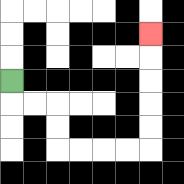{'start': '[0, 3]', 'end': '[6, 1]', 'path_directions': 'D,R,R,D,D,R,R,R,R,U,U,U,U,U', 'path_coordinates': '[[0, 3], [0, 4], [1, 4], [2, 4], [2, 5], [2, 6], [3, 6], [4, 6], [5, 6], [6, 6], [6, 5], [6, 4], [6, 3], [6, 2], [6, 1]]'}